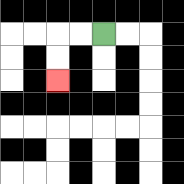{'start': '[4, 1]', 'end': '[2, 3]', 'path_directions': 'L,L,D,D', 'path_coordinates': '[[4, 1], [3, 1], [2, 1], [2, 2], [2, 3]]'}